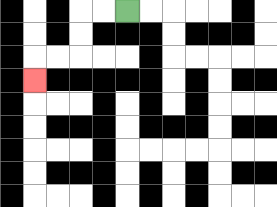{'start': '[5, 0]', 'end': '[1, 3]', 'path_directions': 'L,L,D,D,L,L,D', 'path_coordinates': '[[5, 0], [4, 0], [3, 0], [3, 1], [3, 2], [2, 2], [1, 2], [1, 3]]'}